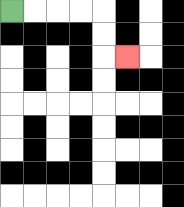{'start': '[0, 0]', 'end': '[5, 2]', 'path_directions': 'R,R,R,R,D,D,R', 'path_coordinates': '[[0, 0], [1, 0], [2, 0], [3, 0], [4, 0], [4, 1], [4, 2], [5, 2]]'}